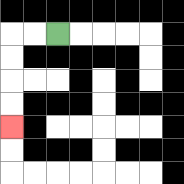{'start': '[2, 1]', 'end': '[0, 5]', 'path_directions': 'L,L,D,D,D,D', 'path_coordinates': '[[2, 1], [1, 1], [0, 1], [0, 2], [0, 3], [0, 4], [0, 5]]'}